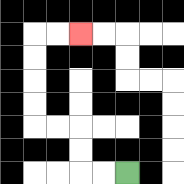{'start': '[5, 7]', 'end': '[3, 1]', 'path_directions': 'L,L,U,U,L,L,U,U,U,U,R,R', 'path_coordinates': '[[5, 7], [4, 7], [3, 7], [3, 6], [3, 5], [2, 5], [1, 5], [1, 4], [1, 3], [1, 2], [1, 1], [2, 1], [3, 1]]'}